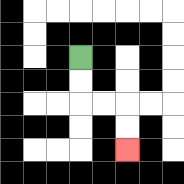{'start': '[3, 2]', 'end': '[5, 6]', 'path_directions': 'D,D,R,R,D,D', 'path_coordinates': '[[3, 2], [3, 3], [3, 4], [4, 4], [5, 4], [5, 5], [5, 6]]'}